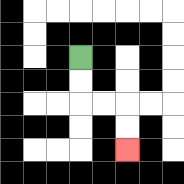{'start': '[3, 2]', 'end': '[5, 6]', 'path_directions': 'D,D,R,R,D,D', 'path_coordinates': '[[3, 2], [3, 3], [3, 4], [4, 4], [5, 4], [5, 5], [5, 6]]'}